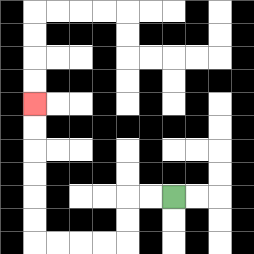{'start': '[7, 8]', 'end': '[1, 4]', 'path_directions': 'L,L,D,D,L,L,L,L,U,U,U,U,U,U', 'path_coordinates': '[[7, 8], [6, 8], [5, 8], [5, 9], [5, 10], [4, 10], [3, 10], [2, 10], [1, 10], [1, 9], [1, 8], [1, 7], [1, 6], [1, 5], [1, 4]]'}